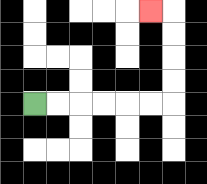{'start': '[1, 4]', 'end': '[6, 0]', 'path_directions': 'R,R,R,R,R,R,U,U,U,U,L', 'path_coordinates': '[[1, 4], [2, 4], [3, 4], [4, 4], [5, 4], [6, 4], [7, 4], [7, 3], [7, 2], [7, 1], [7, 0], [6, 0]]'}